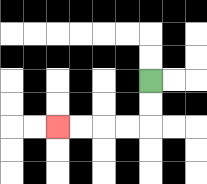{'start': '[6, 3]', 'end': '[2, 5]', 'path_directions': 'D,D,L,L,L,L', 'path_coordinates': '[[6, 3], [6, 4], [6, 5], [5, 5], [4, 5], [3, 5], [2, 5]]'}